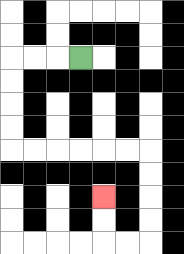{'start': '[3, 2]', 'end': '[4, 8]', 'path_directions': 'L,L,L,D,D,D,D,R,R,R,R,R,R,D,D,D,D,L,L,U,U', 'path_coordinates': '[[3, 2], [2, 2], [1, 2], [0, 2], [0, 3], [0, 4], [0, 5], [0, 6], [1, 6], [2, 6], [3, 6], [4, 6], [5, 6], [6, 6], [6, 7], [6, 8], [6, 9], [6, 10], [5, 10], [4, 10], [4, 9], [4, 8]]'}